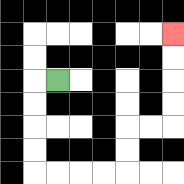{'start': '[2, 3]', 'end': '[7, 1]', 'path_directions': 'L,D,D,D,D,R,R,R,R,U,U,R,R,U,U,U,U', 'path_coordinates': '[[2, 3], [1, 3], [1, 4], [1, 5], [1, 6], [1, 7], [2, 7], [3, 7], [4, 7], [5, 7], [5, 6], [5, 5], [6, 5], [7, 5], [7, 4], [7, 3], [7, 2], [7, 1]]'}